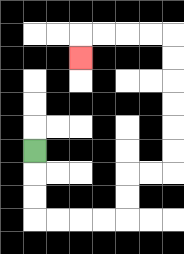{'start': '[1, 6]', 'end': '[3, 2]', 'path_directions': 'D,D,D,R,R,R,R,U,U,R,R,U,U,U,U,U,U,L,L,L,L,D', 'path_coordinates': '[[1, 6], [1, 7], [1, 8], [1, 9], [2, 9], [3, 9], [4, 9], [5, 9], [5, 8], [5, 7], [6, 7], [7, 7], [7, 6], [7, 5], [7, 4], [7, 3], [7, 2], [7, 1], [6, 1], [5, 1], [4, 1], [3, 1], [3, 2]]'}